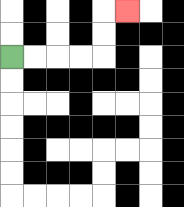{'start': '[0, 2]', 'end': '[5, 0]', 'path_directions': 'R,R,R,R,U,U,R', 'path_coordinates': '[[0, 2], [1, 2], [2, 2], [3, 2], [4, 2], [4, 1], [4, 0], [5, 0]]'}